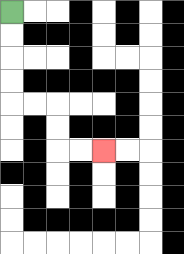{'start': '[0, 0]', 'end': '[4, 6]', 'path_directions': 'D,D,D,D,R,R,D,D,R,R', 'path_coordinates': '[[0, 0], [0, 1], [0, 2], [0, 3], [0, 4], [1, 4], [2, 4], [2, 5], [2, 6], [3, 6], [4, 6]]'}